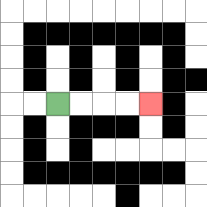{'start': '[2, 4]', 'end': '[6, 4]', 'path_directions': 'R,R,R,R', 'path_coordinates': '[[2, 4], [3, 4], [4, 4], [5, 4], [6, 4]]'}